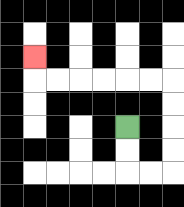{'start': '[5, 5]', 'end': '[1, 2]', 'path_directions': 'D,D,R,R,U,U,U,U,L,L,L,L,L,L,U', 'path_coordinates': '[[5, 5], [5, 6], [5, 7], [6, 7], [7, 7], [7, 6], [7, 5], [7, 4], [7, 3], [6, 3], [5, 3], [4, 3], [3, 3], [2, 3], [1, 3], [1, 2]]'}